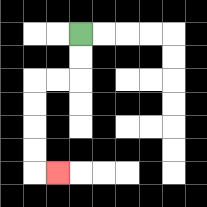{'start': '[3, 1]', 'end': '[2, 7]', 'path_directions': 'D,D,L,L,D,D,D,D,R', 'path_coordinates': '[[3, 1], [3, 2], [3, 3], [2, 3], [1, 3], [1, 4], [1, 5], [1, 6], [1, 7], [2, 7]]'}